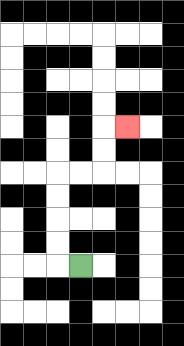{'start': '[3, 11]', 'end': '[5, 5]', 'path_directions': 'L,U,U,U,U,R,R,U,U,R', 'path_coordinates': '[[3, 11], [2, 11], [2, 10], [2, 9], [2, 8], [2, 7], [3, 7], [4, 7], [4, 6], [4, 5], [5, 5]]'}